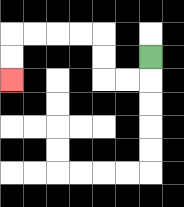{'start': '[6, 2]', 'end': '[0, 3]', 'path_directions': 'D,L,L,U,U,L,L,L,L,D,D', 'path_coordinates': '[[6, 2], [6, 3], [5, 3], [4, 3], [4, 2], [4, 1], [3, 1], [2, 1], [1, 1], [0, 1], [0, 2], [0, 3]]'}